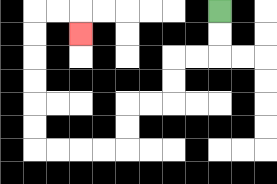{'start': '[9, 0]', 'end': '[3, 1]', 'path_directions': 'D,D,L,L,D,D,L,L,D,D,L,L,L,L,U,U,U,U,U,U,R,R,D', 'path_coordinates': '[[9, 0], [9, 1], [9, 2], [8, 2], [7, 2], [7, 3], [7, 4], [6, 4], [5, 4], [5, 5], [5, 6], [4, 6], [3, 6], [2, 6], [1, 6], [1, 5], [1, 4], [1, 3], [1, 2], [1, 1], [1, 0], [2, 0], [3, 0], [3, 1]]'}